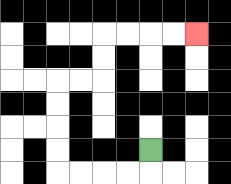{'start': '[6, 6]', 'end': '[8, 1]', 'path_directions': 'D,L,L,L,L,U,U,U,U,R,R,U,U,R,R,R,R', 'path_coordinates': '[[6, 6], [6, 7], [5, 7], [4, 7], [3, 7], [2, 7], [2, 6], [2, 5], [2, 4], [2, 3], [3, 3], [4, 3], [4, 2], [4, 1], [5, 1], [6, 1], [7, 1], [8, 1]]'}